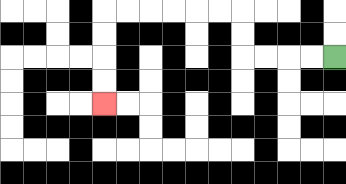{'start': '[14, 2]', 'end': '[4, 4]', 'path_directions': 'L,L,L,L,U,U,L,L,L,L,L,L,D,D,D,D', 'path_coordinates': '[[14, 2], [13, 2], [12, 2], [11, 2], [10, 2], [10, 1], [10, 0], [9, 0], [8, 0], [7, 0], [6, 0], [5, 0], [4, 0], [4, 1], [4, 2], [4, 3], [4, 4]]'}